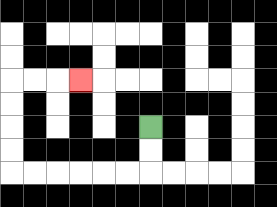{'start': '[6, 5]', 'end': '[3, 3]', 'path_directions': 'D,D,L,L,L,L,L,L,U,U,U,U,R,R,R', 'path_coordinates': '[[6, 5], [6, 6], [6, 7], [5, 7], [4, 7], [3, 7], [2, 7], [1, 7], [0, 7], [0, 6], [0, 5], [0, 4], [0, 3], [1, 3], [2, 3], [3, 3]]'}